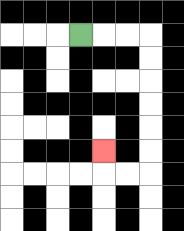{'start': '[3, 1]', 'end': '[4, 6]', 'path_directions': 'R,R,R,D,D,D,D,D,D,L,L,U', 'path_coordinates': '[[3, 1], [4, 1], [5, 1], [6, 1], [6, 2], [6, 3], [6, 4], [6, 5], [6, 6], [6, 7], [5, 7], [4, 7], [4, 6]]'}